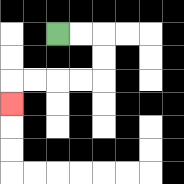{'start': '[2, 1]', 'end': '[0, 4]', 'path_directions': 'R,R,D,D,L,L,L,L,D', 'path_coordinates': '[[2, 1], [3, 1], [4, 1], [4, 2], [4, 3], [3, 3], [2, 3], [1, 3], [0, 3], [0, 4]]'}